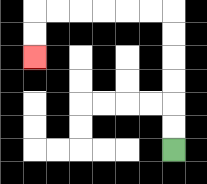{'start': '[7, 6]', 'end': '[1, 2]', 'path_directions': 'U,U,U,U,U,U,L,L,L,L,L,L,D,D', 'path_coordinates': '[[7, 6], [7, 5], [7, 4], [7, 3], [7, 2], [7, 1], [7, 0], [6, 0], [5, 0], [4, 0], [3, 0], [2, 0], [1, 0], [1, 1], [1, 2]]'}